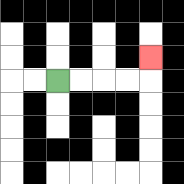{'start': '[2, 3]', 'end': '[6, 2]', 'path_directions': 'R,R,R,R,U', 'path_coordinates': '[[2, 3], [3, 3], [4, 3], [5, 3], [6, 3], [6, 2]]'}